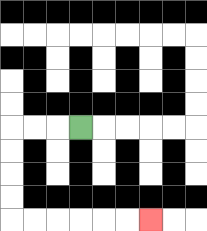{'start': '[3, 5]', 'end': '[6, 9]', 'path_directions': 'L,L,L,D,D,D,D,R,R,R,R,R,R', 'path_coordinates': '[[3, 5], [2, 5], [1, 5], [0, 5], [0, 6], [0, 7], [0, 8], [0, 9], [1, 9], [2, 9], [3, 9], [4, 9], [5, 9], [6, 9]]'}